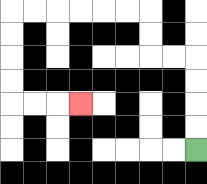{'start': '[8, 6]', 'end': '[3, 4]', 'path_directions': 'U,U,U,U,L,L,U,U,L,L,L,L,L,L,D,D,D,D,R,R,R', 'path_coordinates': '[[8, 6], [8, 5], [8, 4], [8, 3], [8, 2], [7, 2], [6, 2], [6, 1], [6, 0], [5, 0], [4, 0], [3, 0], [2, 0], [1, 0], [0, 0], [0, 1], [0, 2], [0, 3], [0, 4], [1, 4], [2, 4], [3, 4]]'}